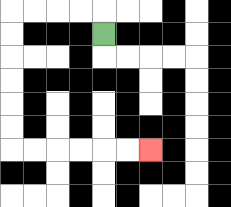{'start': '[4, 1]', 'end': '[6, 6]', 'path_directions': 'U,L,L,L,L,D,D,D,D,D,D,R,R,R,R,R,R', 'path_coordinates': '[[4, 1], [4, 0], [3, 0], [2, 0], [1, 0], [0, 0], [0, 1], [0, 2], [0, 3], [0, 4], [0, 5], [0, 6], [1, 6], [2, 6], [3, 6], [4, 6], [5, 6], [6, 6]]'}